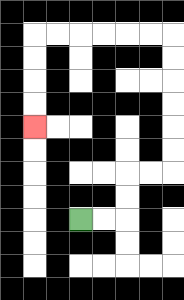{'start': '[3, 9]', 'end': '[1, 5]', 'path_directions': 'R,R,U,U,R,R,U,U,U,U,U,U,L,L,L,L,L,L,D,D,D,D', 'path_coordinates': '[[3, 9], [4, 9], [5, 9], [5, 8], [5, 7], [6, 7], [7, 7], [7, 6], [7, 5], [7, 4], [7, 3], [7, 2], [7, 1], [6, 1], [5, 1], [4, 1], [3, 1], [2, 1], [1, 1], [1, 2], [1, 3], [1, 4], [1, 5]]'}